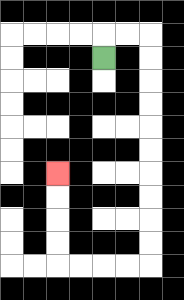{'start': '[4, 2]', 'end': '[2, 7]', 'path_directions': 'U,R,R,D,D,D,D,D,D,D,D,D,D,L,L,L,L,U,U,U,U', 'path_coordinates': '[[4, 2], [4, 1], [5, 1], [6, 1], [6, 2], [6, 3], [6, 4], [6, 5], [6, 6], [6, 7], [6, 8], [6, 9], [6, 10], [6, 11], [5, 11], [4, 11], [3, 11], [2, 11], [2, 10], [2, 9], [2, 8], [2, 7]]'}